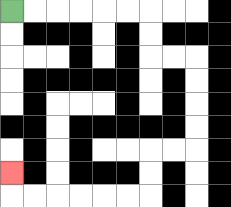{'start': '[0, 0]', 'end': '[0, 7]', 'path_directions': 'R,R,R,R,R,R,D,D,R,R,D,D,D,D,L,L,D,D,L,L,L,L,L,L,U', 'path_coordinates': '[[0, 0], [1, 0], [2, 0], [3, 0], [4, 0], [5, 0], [6, 0], [6, 1], [6, 2], [7, 2], [8, 2], [8, 3], [8, 4], [8, 5], [8, 6], [7, 6], [6, 6], [6, 7], [6, 8], [5, 8], [4, 8], [3, 8], [2, 8], [1, 8], [0, 8], [0, 7]]'}